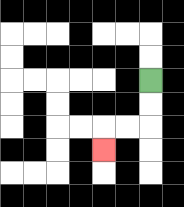{'start': '[6, 3]', 'end': '[4, 6]', 'path_directions': 'D,D,L,L,D', 'path_coordinates': '[[6, 3], [6, 4], [6, 5], [5, 5], [4, 5], [4, 6]]'}